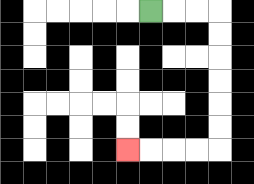{'start': '[6, 0]', 'end': '[5, 6]', 'path_directions': 'R,R,R,D,D,D,D,D,D,L,L,L,L', 'path_coordinates': '[[6, 0], [7, 0], [8, 0], [9, 0], [9, 1], [9, 2], [9, 3], [9, 4], [9, 5], [9, 6], [8, 6], [7, 6], [6, 6], [5, 6]]'}